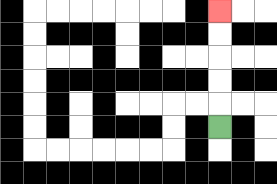{'start': '[9, 5]', 'end': '[9, 0]', 'path_directions': 'U,U,U,U,U', 'path_coordinates': '[[9, 5], [9, 4], [9, 3], [9, 2], [9, 1], [9, 0]]'}